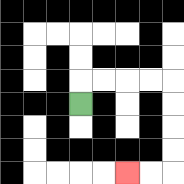{'start': '[3, 4]', 'end': '[5, 7]', 'path_directions': 'U,R,R,R,R,D,D,D,D,L,L', 'path_coordinates': '[[3, 4], [3, 3], [4, 3], [5, 3], [6, 3], [7, 3], [7, 4], [7, 5], [7, 6], [7, 7], [6, 7], [5, 7]]'}